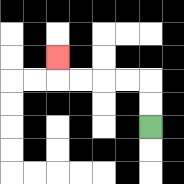{'start': '[6, 5]', 'end': '[2, 2]', 'path_directions': 'U,U,L,L,L,L,U', 'path_coordinates': '[[6, 5], [6, 4], [6, 3], [5, 3], [4, 3], [3, 3], [2, 3], [2, 2]]'}